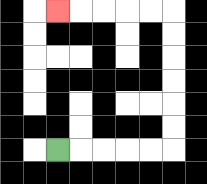{'start': '[2, 6]', 'end': '[2, 0]', 'path_directions': 'R,R,R,R,R,U,U,U,U,U,U,L,L,L,L,L', 'path_coordinates': '[[2, 6], [3, 6], [4, 6], [5, 6], [6, 6], [7, 6], [7, 5], [7, 4], [7, 3], [7, 2], [7, 1], [7, 0], [6, 0], [5, 0], [4, 0], [3, 0], [2, 0]]'}